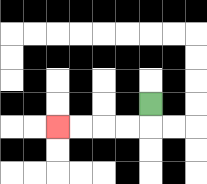{'start': '[6, 4]', 'end': '[2, 5]', 'path_directions': 'D,L,L,L,L', 'path_coordinates': '[[6, 4], [6, 5], [5, 5], [4, 5], [3, 5], [2, 5]]'}